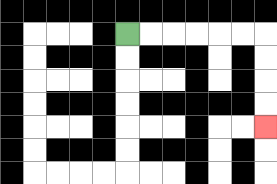{'start': '[5, 1]', 'end': '[11, 5]', 'path_directions': 'R,R,R,R,R,R,D,D,D,D', 'path_coordinates': '[[5, 1], [6, 1], [7, 1], [8, 1], [9, 1], [10, 1], [11, 1], [11, 2], [11, 3], [11, 4], [11, 5]]'}